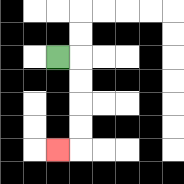{'start': '[2, 2]', 'end': '[2, 6]', 'path_directions': 'R,D,D,D,D,L', 'path_coordinates': '[[2, 2], [3, 2], [3, 3], [3, 4], [3, 5], [3, 6], [2, 6]]'}